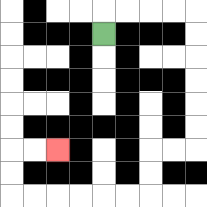{'start': '[4, 1]', 'end': '[2, 6]', 'path_directions': 'U,R,R,R,R,D,D,D,D,D,D,L,L,D,D,L,L,L,L,L,L,U,U,R,R', 'path_coordinates': '[[4, 1], [4, 0], [5, 0], [6, 0], [7, 0], [8, 0], [8, 1], [8, 2], [8, 3], [8, 4], [8, 5], [8, 6], [7, 6], [6, 6], [6, 7], [6, 8], [5, 8], [4, 8], [3, 8], [2, 8], [1, 8], [0, 8], [0, 7], [0, 6], [1, 6], [2, 6]]'}